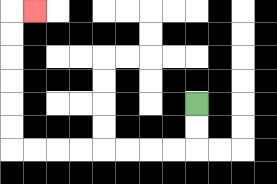{'start': '[8, 4]', 'end': '[1, 0]', 'path_directions': 'D,D,L,L,L,L,L,L,L,L,U,U,U,U,U,U,R', 'path_coordinates': '[[8, 4], [8, 5], [8, 6], [7, 6], [6, 6], [5, 6], [4, 6], [3, 6], [2, 6], [1, 6], [0, 6], [0, 5], [0, 4], [0, 3], [0, 2], [0, 1], [0, 0], [1, 0]]'}